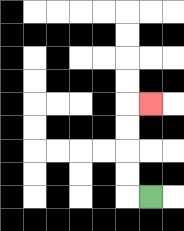{'start': '[6, 8]', 'end': '[6, 4]', 'path_directions': 'L,U,U,U,U,R', 'path_coordinates': '[[6, 8], [5, 8], [5, 7], [5, 6], [5, 5], [5, 4], [6, 4]]'}